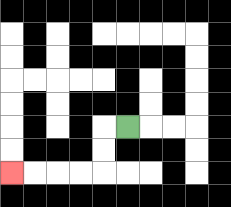{'start': '[5, 5]', 'end': '[0, 7]', 'path_directions': 'L,D,D,L,L,L,L', 'path_coordinates': '[[5, 5], [4, 5], [4, 6], [4, 7], [3, 7], [2, 7], [1, 7], [0, 7]]'}